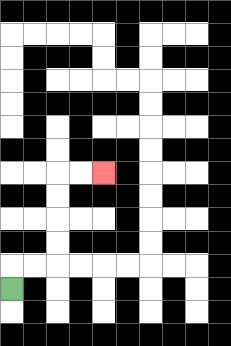{'start': '[0, 12]', 'end': '[4, 7]', 'path_directions': 'U,R,R,U,U,U,U,R,R', 'path_coordinates': '[[0, 12], [0, 11], [1, 11], [2, 11], [2, 10], [2, 9], [2, 8], [2, 7], [3, 7], [4, 7]]'}